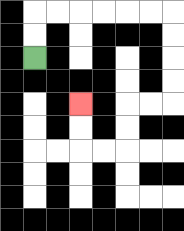{'start': '[1, 2]', 'end': '[3, 4]', 'path_directions': 'U,U,R,R,R,R,R,R,D,D,D,D,L,L,D,D,L,L,U,U', 'path_coordinates': '[[1, 2], [1, 1], [1, 0], [2, 0], [3, 0], [4, 0], [5, 0], [6, 0], [7, 0], [7, 1], [7, 2], [7, 3], [7, 4], [6, 4], [5, 4], [5, 5], [5, 6], [4, 6], [3, 6], [3, 5], [3, 4]]'}